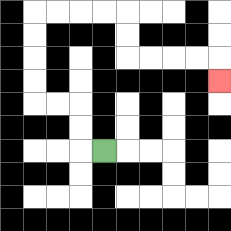{'start': '[4, 6]', 'end': '[9, 3]', 'path_directions': 'L,U,U,L,L,U,U,U,U,R,R,R,R,D,D,R,R,R,R,D', 'path_coordinates': '[[4, 6], [3, 6], [3, 5], [3, 4], [2, 4], [1, 4], [1, 3], [1, 2], [1, 1], [1, 0], [2, 0], [3, 0], [4, 0], [5, 0], [5, 1], [5, 2], [6, 2], [7, 2], [8, 2], [9, 2], [9, 3]]'}